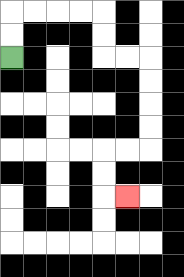{'start': '[0, 2]', 'end': '[5, 8]', 'path_directions': 'U,U,R,R,R,R,D,D,R,R,D,D,D,D,L,L,D,D,R', 'path_coordinates': '[[0, 2], [0, 1], [0, 0], [1, 0], [2, 0], [3, 0], [4, 0], [4, 1], [4, 2], [5, 2], [6, 2], [6, 3], [6, 4], [6, 5], [6, 6], [5, 6], [4, 6], [4, 7], [4, 8], [5, 8]]'}